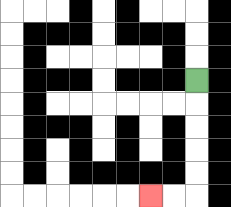{'start': '[8, 3]', 'end': '[6, 8]', 'path_directions': 'D,D,D,D,D,L,L', 'path_coordinates': '[[8, 3], [8, 4], [8, 5], [8, 6], [8, 7], [8, 8], [7, 8], [6, 8]]'}